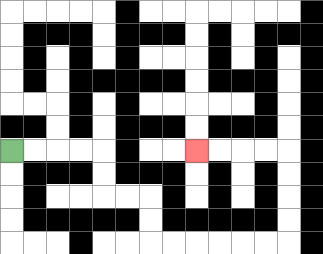{'start': '[0, 6]', 'end': '[8, 6]', 'path_directions': 'R,R,R,R,D,D,R,R,D,D,R,R,R,R,R,R,U,U,U,U,L,L,L,L', 'path_coordinates': '[[0, 6], [1, 6], [2, 6], [3, 6], [4, 6], [4, 7], [4, 8], [5, 8], [6, 8], [6, 9], [6, 10], [7, 10], [8, 10], [9, 10], [10, 10], [11, 10], [12, 10], [12, 9], [12, 8], [12, 7], [12, 6], [11, 6], [10, 6], [9, 6], [8, 6]]'}